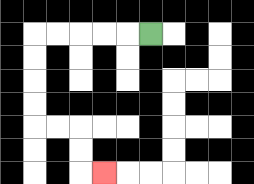{'start': '[6, 1]', 'end': '[4, 7]', 'path_directions': 'L,L,L,L,L,D,D,D,D,R,R,D,D,R', 'path_coordinates': '[[6, 1], [5, 1], [4, 1], [3, 1], [2, 1], [1, 1], [1, 2], [1, 3], [1, 4], [1, 5], [2, 5], [3, 5], [3, 6], [3, 7], [4, 7]]'}